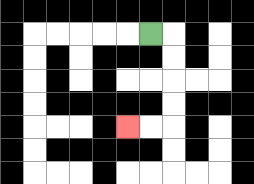{'start': '[6, 1]', 'end': '[5, 5]', 'path_directions': 'R,D,D,D,D,L,L', 'path_coordinates': '[[6, 1], [7, 1], [7, 2], [7, 3], [7, 4], [7, 5], [6, 5], [5, 5]]'}